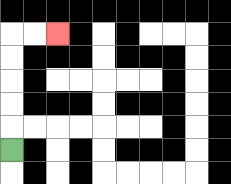{'start': '[0, 6]', 'end': '[2, 1]', 'path_directions': 'U,U,U,U,U,R,R', 'path_coordinates': '[[0, 6], [0, 5], [0, 4], [0, 3], [0, 2], [0, 1], [1, 1], [2, 1]]'}